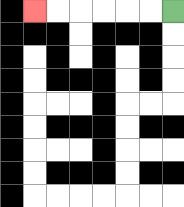{'start': '[7, 0]', 'end': '[1, 0]', 'path_directions': 'L,L,L,L,L,L', 'path_coordinates': '[[7, 0], [6, 0], [5, 0], [4, 0], [3, 0], [2, 0], [1, 0]]'}